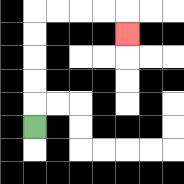{'start': '[1, 5]', 'end': '[5, 1]', 'path_directions': 'U,U,U,U,U,R,R,R,R,D', 'path_coordinates': '[[1, 5], [1, 4], [1, 3], [1, 2], [1, 1], [1, 0], [2, 0], [3, 0], [4, 0], [5, 0], [5, 1]]'}